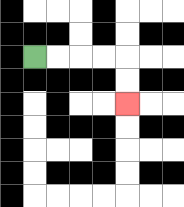{'start': '[1, 2]', 'end': '[5, 4]', 'path_directions': 'R,R,R,R,D,D', 'path_coordinates': '[[1, 2], [2, 2], [3, 2], [4, 2], [5, 2], [5, 3], [5, 4]]'}